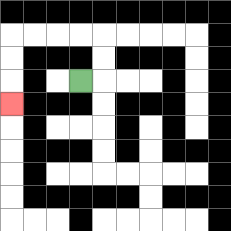{'start': '[3, 3]', 'end': '[0, 4]', 'path_directions': 'R,U,U,L,L,L,L,D,D,D', 'path_coordinates': '[[3, 3], [4, 3], [4, 2], [4, 1], [3, 1], [2, 1], [1, 1], [0, 1], [0, 2], [0, 3], [0, 4]]'}